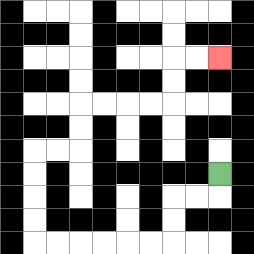{'start': '[9, 7]', 'end': '[9, 2]', 'path_directions': 'D,L,L,D,D,L,L,L,L,L,L,U,U,U,U,R,R,U,U,R,R,R,R,U,U,R,R', 'path_coordinates': '[[9, 7], [9, 8], [8, 8], [7, 8], [7, 9], [7, 10], [6, 10], [5, 10], [4, 10], [3, 10], [2, 10], [1, 10], [1, 9], [1, 8], [1, 7], [1, 6], [2, 6], [3, 6], [3, 5], [3, 4], [4, 4], [5, 4], [6, 4], [7, 4], [7, 3], [7, 2], [8, 2], [9, 2]]'}